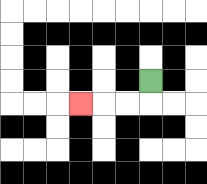{'start': '[6, 3]', 'end': '[3, 4]', 'path_directions': 'D,L,L,L', 'path_coordinates': '[[6, 3], [6, 4], [5, 4], [4, 4], [3, 4]]'}